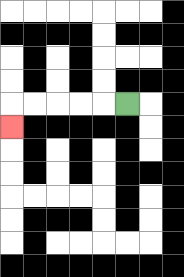{'start': '[5, 4]', 'end': '[0, 5]', 'path_directions': 'L,L,L,L,L,D', 'path_coordinates': '[[5, 4], [4, 4], [3, 4], [2, 4], [1, 4], [0, 4], [0, 5]]'}